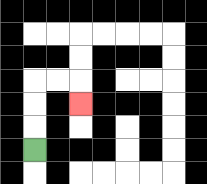{'start': '[1, 6]', 'end': '[3, 4]', 'path_directions': 'U,U,U,R,R,D', 'path_coordinates': '[[1, 6], [1, 5], [1, 4], [1, 3], [2, 3], [3, 3], [3, 4]]'}